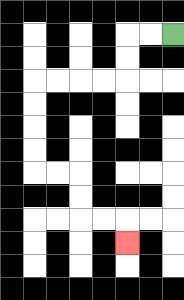{'start': '[7, 1]', 'end': '[5, 10]', 'path_directions': 'L,L,D,D,L,L,L,L,D,D,D,D,R,R,D,D,R,R,D', 'path_coordinates': '[[7, 1], [6, 1], [5, 1], [5, 2], [5, 3], [4, 3], [3, 3], [2, 3], [1, 3], [1, 4], [1, 5], [1, 6], [1, 7], [2, 7], [3, 7], [3, 8], [3, 9], [4, 9], [5, 9], [5, 10]]'}